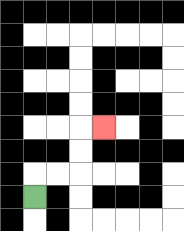{'start': '[1, 8]', 'end': '[4, 5]', 'path_directions': 'U,R,R,U,U,R', 'path_coordinates': '[[1, 8], [1, 7], [2, 7], [3, 7], [3, 6], [3, 5], [4, 5]]'}